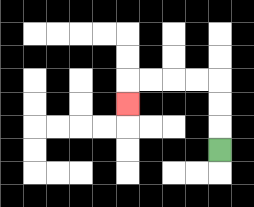{'start': '[9, 6]', 'end': '[5, 4]', 'path_directions': 'U,U,U,L,L,L,L,D', 'path_coordinates': '[[9, 6], [9, 5], [9, 4], [9, 3], [8, 3], [7, 3], [6, 3], [5, 3], [5, 4]]'}